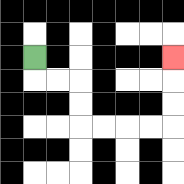{'start': '[1, 2]', 'end': '[7, 2]', 'path_directions': 'D,R,R,D,D,R,R,R,R,U,U,U', 'path_coordinates': '[[1, 2], [1, 3], [2, 3], [3, 3], [3, 4], [3, 5], [4, 5], [5, 5], [6, 5], [7, 5], [7, 4], [7, 3], [7, 2]]'}